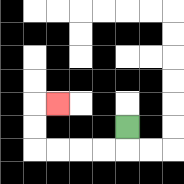{'start': '[5, 5]', 'end': '[2, 4]', 'path_directions': 'D,L,L,L,L,U,U,R', 'path_coordinates': '[[5, 5], [5, 6], [4, 6], [3, 6], [2, 6], [1, 6], [1, 5], [1, 4], [2, 4]]'}